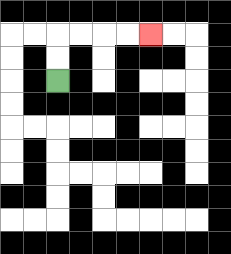{'start': '[2, 3]', 'end': '[6, 1]', 'path_directions': 'U,U,R,R,R,R', 'path_coordinates': '[[2, 3], [2, 2], [2, 1], [3, 1], [4, 1], [5, 1], [6, 1]]'}